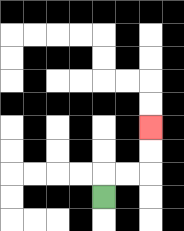{'start': '[4, 8]', 'end': '[6, 5]', 'path_directions': 'U,R,R,U,U', 'path_coordinates': '[[4, 8], [4, 7], [5, 7], [6, 7], [6, 6], [6, 5]]'}